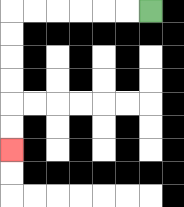{'start': '[6, 0]', 'end': '[0, 6]', 'path_directions': 'L,L,L,L,L,L,D,D,D,D,D,D', 'path_coordinates': '[[6, 0], [5, 0], [4, 0], [3, 0], [2, 0], [1, 0], [0, 0], [0, 1], [0, 2], [0, 3], [0, 4], [0, 5], [0, 6]]'}